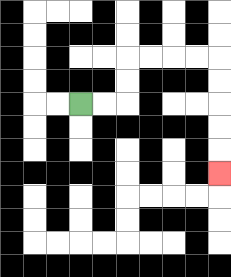{'start': '[3, 4]', 'end': '[9, 7]', 'path_directions': 'R,R,U,U,R,R,R,R,D,D,D,D,D', 'path_coordinates': '[[3, 4], [4, 4], [5, 4], [5, 3], [5, 2], [6, 2], [7, 2], [8, 2], [9, 2], [9, 3], [9, 4], [9, 5], [9, 6], [9, 7]]'}